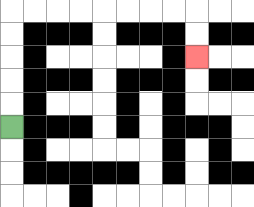{'start': '[0, 5]', 'end': '[8, 2]', 'path_directions': 'U,U,U,U,U,R,R,R,R,R,R,R,R,D,D', 'path_coordinates': '[[0, 5], [0, 4], [0, 3], [0, 2], [0, 1], [0, 0], [1, 0], [2, 0], [3, 0], [4, 0], [5, 0], [6, 0], [7, 0], [8, 0], [8, 1], [8, 2]]'}